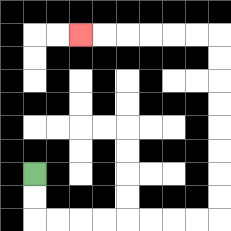{'start': '[1, 7]', 'end': '[3, 1]', 'path_directions': 'D,D,R,R,R,R,R,R,R,R,U,U,U,U,U,U,U,U,L,L,L,L,L,L', 'path_coordinates': '[[1, 7], [1, 8], [1, 9], [2, 9], [3, 9], [4, 9], [5, 9], [6, 9], [7, 9], [8, 9], [9, 9], [9, 8], [9, 7], [9, 6], [9, 5], [9, 4], [9, 3], [9, 2], [9, 1], [8, 1], [7, 1], [6, 1], [5, 1], [4, 1], [3, 1]]'}